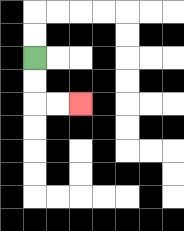{'start': '[1, 2]', 'end': '[3, 4]', 'path_directions': 'D,D,R,R', 'path_coordinates': '[[1, 2], [1, 3], [1, 4], [2, 4], [3, 4]]'}